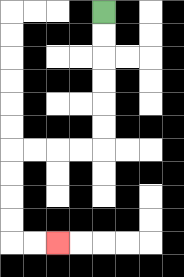{'start': '[4, 0]', 'end': '[2, 10]', 'path_directions': 'D,D,D,D,D,D,L,L,L,L,D,D,D,D,R,R', 'path_coordinates': '[[4, 0], [4, 1], [4, 2], [4, 3], [4, 4], [4, 5], [4, 6], [3, 6], [2, 6], [1, 6], [0, 6], [0, 7], [0, 8], [0, 9], [0, 10], [1, 10], [2, 10]]'}